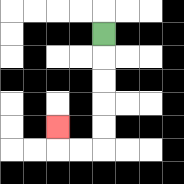{'start': '[4, 1]', 'end': '[2, 5]', 'path_directions': 'D,D,D,D,D,L,L,U', 'path_coordinates': '[[4, 1], [4, 2], [4, 3], [4, 4], [4, 5], [4, 6], [3, 6], [2, 6], [2, 5]]'}